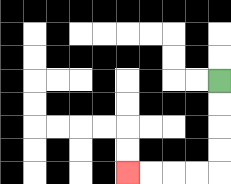{'start': '[9, 3]', 'end': '[5, 7]', 'path_directions': 'D,D,D,D,L,L,L,L', 'path_coordinates': '[[9, 3], [9, 4], [9, 5], [9, 6], [9, 7], [8, 7], [7, 7], [6, 7], [5, 7]]'}